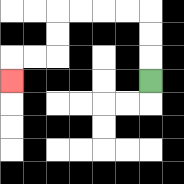{'start': '[6, 3]', 'end': '[0, 3]', 'path_directions': 'U,U,U,L,L,L,L,D,D,L,L,D', 'path_coordinates': '[[6, 3], [6, 2], [6, 1], [6, 0], [5, 0], [4, 0], [3, 0], [2, 0], [2, 1], [2, 2], [1, 2], [0, 2], [0, 3]]'}